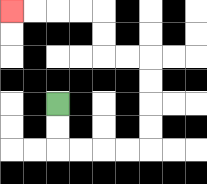{'start': '[2, 4]', 'end': '[0, 0]', 'path_directions': 'D,D,R,R,R,R,U,U,U,U,L,L,U,U,L,L,L,L', 'path_coordinates': '[[2, 4], [2, 5], [2, 6], [3, 6], [4, 6], [5, 6], [6, 6], [6, 5], [6, 4], [6, 3], [6, 2], [5, 2], [4, 2], [4, 1], [4, 0], [3, 0], [2, 0], [1, 0], [0, 0]]'}